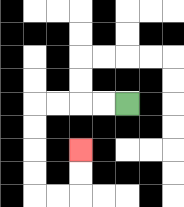{'start': '[5, 4]', 'end': '[3, 6]', 'path_directions': 'L,L,L,L,D,D,D,D,R,R,U,U', 'path_coordinates': '[[5, 4], [4, 4], [3, 4], [2, 4], [1, 4], [1, 5], [1, 6], [1, 7], [1, 8], [2, 8], [3, 8], [3, 7], [3, 6]]'}